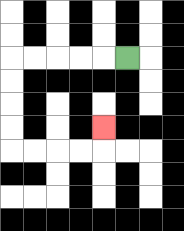{'start': '[5, 2]', 'end': '[4, 5]', 'path_directions': 'L,L,L,L,L,D,D,D,D,R,R,R,R,U', 'path_coordinates': '[[5, 2], [4, 2], [3, 2], [2, 2], [1, 2], [0, 2], [0, 3], [0, 4], [0, 5], [0, 6], [1, 6], [2, 6], [3, 6], [4, 6], [4, 5]]'}